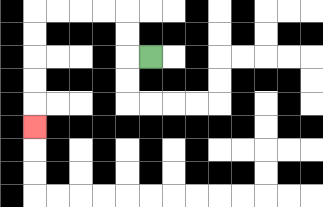{'start': '[6, 2]', 'end': '[1, 5]', 'path_directions': 'L,U,U,L,L,L,L,D,D,D,D,D', 'path_coordinates': '[[6, 2], [5, 2], [5, 1], [5, 0], [4, 0], [3, 0], [2, 0], [1, 0], [1, 1], [1, 2], [1, 3], [1, 4], [1, 5]]'}